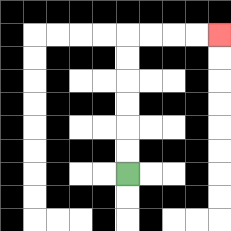{'start': '[5, 7]', 'end': '[9, 1]', 'path_directions': 'U,U,U,U,U,U,R,R,R,R', 'path_coordinates': '[[5, 7], [5, 6], [5, 5], [5, 4], [5, 3], [5, 2], [5, 1], [6, 1], [7, 1], [8, 1], [9, 1]]'}